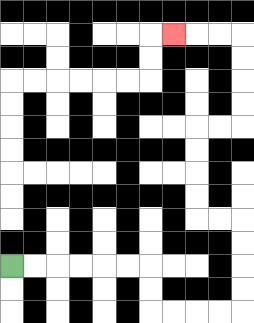{'start': '[0, 11]', 'end': '[7, 1]', 'path_directions': 'R,R,R,R,R,R,D,D,R,R,R,R,U,U,U,U,L,L,U,U,U,U,R,R,U,U,U,U,L,L,L', 'path_coordinates': '[[0, 11], [1, 11], [2, 11], [3, 11], [4, 11], [5, 11], [6, 11], [6, 12], [6, 13], [7, 13], [8, 13], [9, 13], [10, 13], [10, 12], [10, 11], [10, 10], [10, 9], [9, 9], [8, 9], [8, 8], [8, 7], [8, 6], [8, 5], [9, 5], [10, 5], [10, 4], [10, 3], [10, 2], [10, 1], [9, 1], [8, 1], [7, 1]]'}